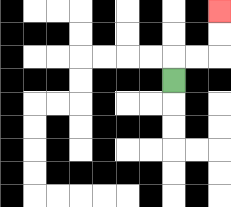{'start': '[7, 3]', 'end': '[9, 0]', 'path_directions': 'U,R,R,U,U', 'path_coordinates': '[[7, 3], [7, 2], [8, 2], [9, 2], [9, 1], [9, 0]]'}